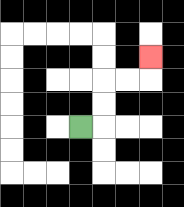{'start': '[3, 5]', 'end': '[6, 2]', 'path_directions': 'R,U,U,R,R,U', 'path_coordinates': '[[3, 5], [4, 5], [4, 4], [4, 3], [5, 3], [6, 3], [6, 2]]'}